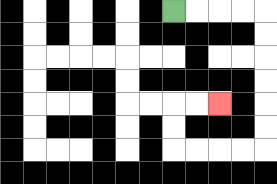{'start': '[7, 0]', 'end': '[9, 4]', 'path_directions': 'R,R,R,R,D,D,D,D,D,D,L,L,L,L,U,U,R,R', 'path_coordinates': '[[7, 0], [8, 0], [9, 0], [10, 0], [11, 0], [11, 1], [11, 2], [11, 3], [11, 4], [11, 5], [11, 6], [10, 6], [9, 6], [8, 6], [7, 6], [7, 5], [7, 4], [8, 4], [9, 4]]'}